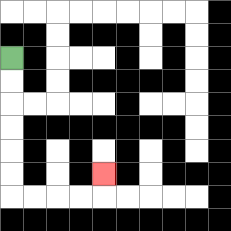{'start': '[0, 2]', 'end': '[4, 7]', 'path_directions': 'D,D,D,D,D,D,R,R,R,R,U', 'path_coordinates': '[[0, 2], [0, 3], [0, 4], [0, 5], [0, 6], [0, 7], [0, 8], [1, 8], [2, 8], [3, 8], [4, 8], [4, 7]]'}